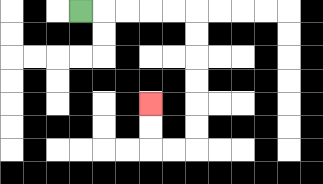{'start': '[3, 0]', 'end': '[6, 4]', 'path_directions': 'R,R,R,R,R,D,D,D,D,D,D,L,L,U,U', 'path_coordinates': '[[3, 0], [4, 0], [5, 0], [6, 0], [7, 0], [8, 0], [8, 1], [8, 2], [8, 3], [8, 4], [8, 5], [8, 6], [7, 6], [6, 6], [6, 5], [6, 4]]'}